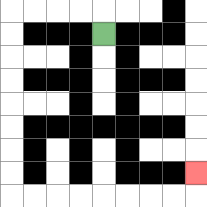{'start': '[4, 1]', 'end': '[8, 7]', 'path_directions': 'U,L,L,L,L,D,D,D,D,D,D,D,D,R,R,R,R,R,R,R,R,U', 'path_coordinates': '[[4, 1], [4, 0], [3, 0], [2, 0], [1, 0], [0, 0], [0, 1], [0, 2], [0, 3], [0, 4], [0, 5], [0, 6], [0, 7], [0, 8], [1, 8], [2, 8], [3, 8], [4, 8], [5, 8], [6, 8], [7, 8], [8, 8], [8, 7]]'}